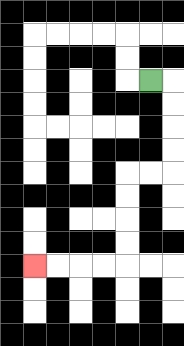{'start': '[6, 3]', 'end': '[1, 11]', 'path_directions': 'R,D,D,D,D,L,L,D,D,D,D,L,L,L,L', 'path_coordinates': '[[6, 3], [7, 3], [7, 4], [7, 5], [7, 6], [7, 7], [6, 7], [5, 7], [5, 8], [5, 9], [5, 10], [5, 11], [4, 11], [3, 11], [2, 11], [1, 11]]'}